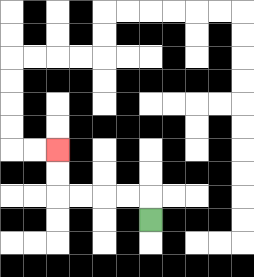{'start': '[6, 9]', 'end': '[2, 6]', 'path_directions': 'U,L,L,L,L,U,U', 'path_coordinates': '[[6, 9], [6, 8], [5, 8], [4, 8], [3, 8], [2, 8], [2, 7], [2, 6]]'}